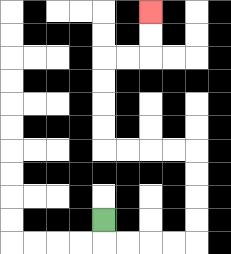{'start': '[4, 9]', 'end': '[6, 0]', 'path_directions': 'D,R,R,R,R,U,U,U,U,L,L,L,L,U,U,U,U,R,R,U,U', 'path_coordinates': '[[4, 9], [4, 10], [5, 10], [6, 10], [7, 10], [8, 10], [8, 9], [8, 8], [8, 7], [8, 6], [7, 6], [6, 6], [5, 6], [4, 6], [4, 5], [4, 4], [4, 3], [4, 2], [5, 2], [6, 2], [6, 1], [6, 0]]'}